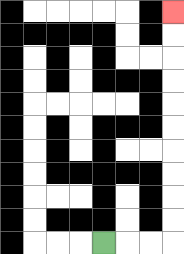{'start': '[4, 10]', 'end': '[7, 0]', 'path_directions': 'R,R,R,U,U,U,U,U,U,U,U,U,U', 'path_coordinates': '[[4, 10], [5, 10], [6, 10], [7, 10], [7, 9], [7, 8], [7, 7], [7, 6], [7, 5], [7, 4], [7, 3], [7, 2], [7, 1], [7, 0]]'}